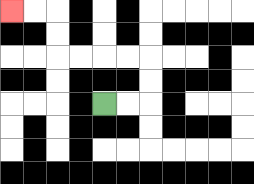{'start': '[4, 4]', 'end': '[0, 0]', 'path_directions': 'R,R,U,U,L,L,L,L,U,U,L,L', 'path_coordinates': '[[4, 4], [5, 4], [6, 4], [6, 3], [6, 2], [5, 2], [4, 2], [3, 2], [2, 2], [2, 1], [2, 0], [1, 0], [0, 0]]'}